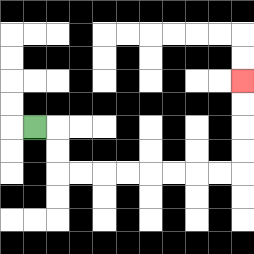{'start': '[1, 5]', 'end': '[10, 3]', 'path_directions': 'R,D,D,R,R,R,R,R,R,R,R,U,U,U,U', 'path_coordinates': '[[1, 5], [2, 5], [2, 6], [2, 7], [3, 7], [4, 7], [5, 7], [6, 7], [7, 7], [8, 7], [9, 7], [10, 7], [10, 6], [10, 5], [10, 4], [10, 3]]'}